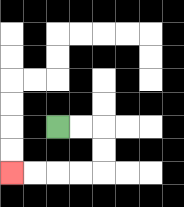{'start': '[2, 5]', 'end': '[0, 7]', 'path_directions': 'R,R,D,D,L,L,L,L', 'path_coordinates': '[[2, 5], [3, 5], [4, 5], [4, 6], [4, 7], [3, 7], [2, 7], [1, 7], [0, 7]]'}